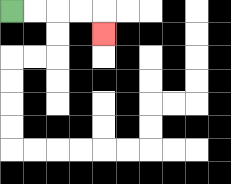{'start': '[0, 0]', 'end': '[4, 1]', 'path_directions': 'R,R,R,R,D', 'path_coordinates': '[[0, 0], [1, 0], [2, 0], [3, 0], [4, 0], [4, 1]]'}